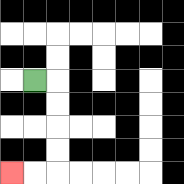{'start': '[1, 3]', 'end': '[0, 7]', 'path_directions': 'R,D,D,D,D,L,L', 'path_coordinates': '[[1, 3], [2, 3], [2, 4], [2, 5], [2, 6], [2, 7], [1, 7], [0, 7]]'}